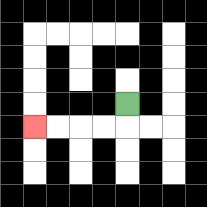{'start': '[5, 4]', 'end': '[1, 5]', 'path_directions': 'D,L,L,L,L', 'path_coordinates': '[[5, 4], [5, 5], [4, 5], [3, 5], [2, 5], [1, 5]]'}